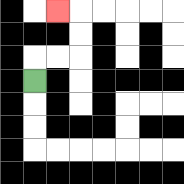{'start': '[1, 3]', 'end': '[2, 0]', 'path_directions': 'U,R,R,U,U,L', 'path_coordinates': '[[1, 3], [1, 2], [2, 2], [3, 2], [3, 1], [3, 0], [2, 0]]'}